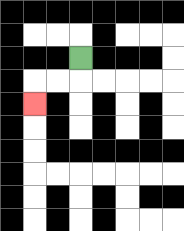{'start': '[3, 2]', 'end': '[1, 4]', 'path_directions': 'D,L,L,D', 'path_coordinates': '[[3, 2], [3, 3], [2, 3], [1, 3], [1, 4]]'}